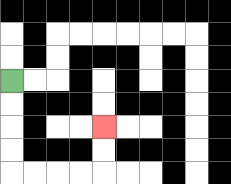{'start': '[0, 3]', 'end': '[4, 5]', 'path_directions': 'D,D,D,D,R,R,R,R,U,U', 'path_coordinates': '[[0, 3], [0, 4], [0, 5], [0, 6], [0, 7], [1, 7], [2, 7], [3, 7], [4, 7], [4, 6], [4, 5]]'}